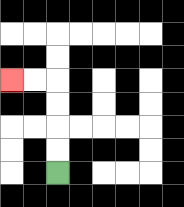{'start': '[2, 7]', 'end': '[0, 3]', 'path_directions': 'U,U,U,U,L,L', 'path_coordinates': '[[2, 7], [2, 6], [2, 5], [2, 4], [2, 3], [1, 3], [0, 3]]'}